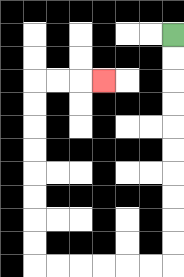{'start': '[7, 1]', 'end': '[4, 3]', 'path_directions': 'D,D,D,D,D,D,D,D,D,D,L,L,L,L,L,L,U,U,U,U,U,U,U,U,R,R,R', 'path_coordinates': '[[7, 1], [7, 2], [7, 3], [7, 4], [7, 5], [7, 6], [7, 7], [7, 8], [7, 9], [7, 10], [7, 11], [6, 11], [5, 11], [4, 11], [3, 11], [2, 11], [1, 11], [1, 10], [1, 9], [1, 8], [1, 7], [1, 6], [1, 5], [1, 4], [1, 3], [2, 3], [3, 3], [4, 3]]'}